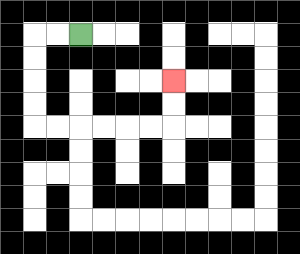{'start': '[3, 1]', 'end': '[7, 3]', 'path_directions': 'L,L,D,D,D,D,R,R,R,R,R,R,U,U', 'path_coordinates': '[[3, 1], [2, 1], [1, 1], [1, 2], [1, 3], [1, 4], [1, 5], [2, 5], [3, 5], [4, 5], [5, 5], [6, 5], [7, 5], [7, 4], [7, 3]]'}